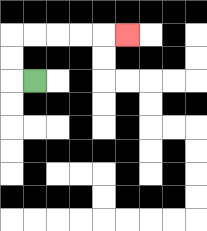{'start': '[1, 3]', 'end': '[5, 1]', 'path_directions': 'L,U,U,R,R,R,R,R', 'path_coordinates': '[[1, 3], [0, 3], [0, 2], [0, 1], [1, 1], [2, 1], [3, 1], [4, 1], [5, 1]]'}